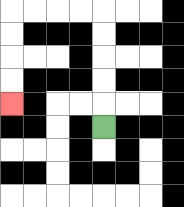{'start': '[4, 5]', 'end': '[0, 4]', 'path_directions': 'U,U,U,U,U,L,L,L,L,D,D,D,D', 'path_coordinates': '[[4, 5], [4, 4], [4, 3], [4, 2], [4, 1], [4, 0], [3, 0], [2, 0], [1, 0], [0, 0], [0, 1], [0, 2], [0, 3], [0, 4]]'}